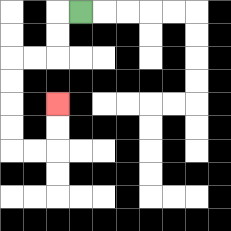{'start': '[3, 0]', 'end': '[2, 4]', 'path_directions': 'L,D,D,L,L,D,D,D,D,R,R,U,U', 'path_coordinates': '[[3, 0], [2, 0], [2, 1], [2, 2], [1, 2], [0, 2], [0, 3], [0, 4], [0, 5], [0, 6], [1, 6], [2, 6], [2, 5], [2, 4]]'}